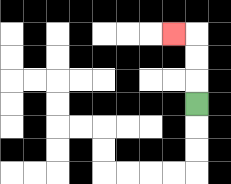{'start': '[8, 4]', 'end': '[7, 1]', 'path_directions': 'U,U,U,L', 'path_coordinates': '[[8, 4], [8, 3], [8, 2], [8, 1], [7, 1]]'}